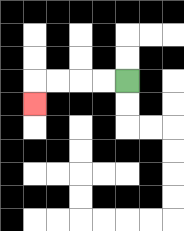{'start': '[5, 3]', 'end': '[1, 4]', 'path_directions': 'L,L,L,L,D', 'path_coordinates': '[[5, 3], [4, 3], [3, 3], [2, 3], [1, 3], [1, 4]]'}